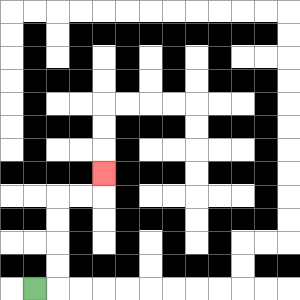{'start': '[1, 12]', 'end': '[4, 7]', 'path_directions': 'R,U,U,U,U,R,R,U', 'path_coordinates': '[[1, 12], [2, 12], [2, 11], [2, 10], [2, 9], [2, 8], [3, 8], [4, 8], [4, 7]]'}